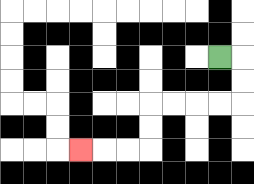{'start': '[9, 2]', 'end': '[3, 6]', 'path_directions': 'R,D,D,L,L,L,L,D,D,L,L,L', 'path_coordinates': '[[9, 2], [10, 2], [10, 3], [10, 4], [9, 4], [8, 4], [7, 4], [6, 4], [6, 5], [6, 6], [5, 6], [4, 6], [3, 6]]'}